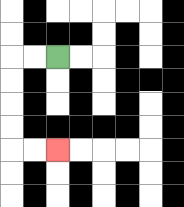{'start': '[2, 2]', 'end': '[2, 6]', 'path_directions': 'L,L,D,D,D,D,R,R', 'path_coordinates': '[[2, 2], [1, 2], [0, 2], [0, 3], [0, 4], [0, 5], [0, 6], [1, 6], [2, 6]]'}